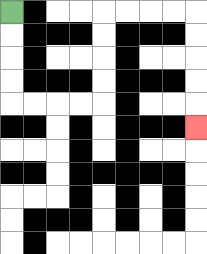{'start': '[0, 0]', 'end': '[8, 5]', 'path_directions': 'D,D,D,D,R,R,R,R,U,U,U,U,R,R,R,R,D,D,D,D,D', 'path_coordinates': '[[0, 0], [0, 1], [0, 2], [0, 3], [0, 4], [1, 4], [2, 4], [3, 4], [4, 4], [4, 3], [4, 2], [4, 1], [4, 0], [5, 0], [6, 0], [7, 0], [8, 0], [8, 1], [8, 2], [8, 3], [8, 4], [8, 5]]'}